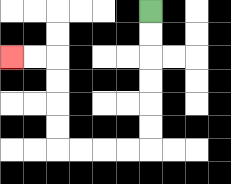{'start': '[6, 0]', 'end': '[0, 2]', 'path_directions': 'D,D,D,D,D,D,L,L,L,L,U,U,U,U,L,L', 'path_coordinates': '[[6, 0], [6, 1], [6, 2], [6, 3], [6, 4], [6, 5], [6, 6], [5, 6], [4, 6], [3, 6], [2, 6], [2, 5], [2, 4], [2, 3], [2, 2], [1, 2], [0, 2]]'}